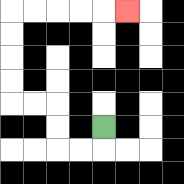{'start': '[4, 5]', 'end': '[5, 0]', 'path_directions': 'D,L,L,U,U,L,L,U,U,U,U,R,R,R,R,R', 'path_coordinates': '[[4, 5], [4, 6], [3, 6], [2, 6], [2, 5], [2, 4], [1, 4], [0, 4], [0, 3], [0, 2], [0, 1], [0, 0], [1, 0], [2, 0], [3, 0], [4, 0], [5, 0]]'}